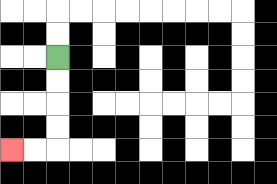{'start': '[2, 2]', 'end': '[0, 6]', 'path_directions': 'D,D,D,D,L,L', 'path_coordinates': '[[2, 2], [2, 3], [2, 4], [2, 5], [2, 6], [1, 6], [0, 6]]'}